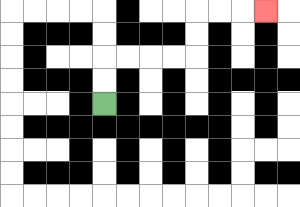{'start': '[4, 4]', 'end': '[11, 0]', 'path_directions': 'U,U,R,R,R,R,U,U,R,R,R', 'path_coordinates': '[[4, 4], [4, 3], [4, 2], [5, 2], [6, 2], [7, 2], [8, 2], [8, 1], [8, 0], [9, 0], [10, 0], [11, 0]]'}